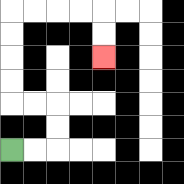{'start': '[0, 6]', 'end': '[4, 2]', 'path_directions': 'R,R,U,U,L,L,U,U,U,U,R,R,R,R,D,D', 'path_coordinates': '[[0, 6], [1, 6], [2, 6], [2, 5], [2, 4], [1, 4], [0, 4], [0, 3], [0, 2], [0, 1], [0, 0], [1, 0], [2, 0], [3, 0], [4, 0], [4, 1], [4, 2]]'}